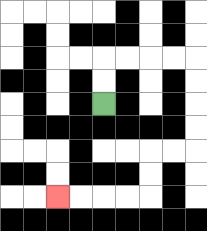{'start': '[4, 4]', 'end': '[2, 8]', 'path_directions': 'U,U,R,R,R,R,D,D,D,D,L,L,D,D,L,L,L,L', 'path_coordinates': '[[4, 4], [4, 3], [4, 2], [5, 2], [6, 2], [7, 2], [8, 2], [8, 3], [8, 4], [8, 5], [8, 6], [7, 6], [6, 6], [6, 7], [6, 8], [5, 8], [4, 8], [3, 8], [2, 8]]'}